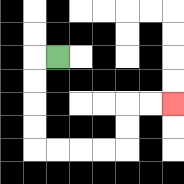{'start': '[2, 2]', 'end': '[7, 4]', 'path_directions': 'L,D,D,D,D,R,R,R,R,U,U,R,R', 'path_coordinates': '[[2, 2], [1, 2], [1, 3], [1, 4], [1, 5], [1, 6], [2, 6], [3, 6], [4, 6], [5, 6], [5, 5], [5, 4], [6, 4], [7, 4]]'}